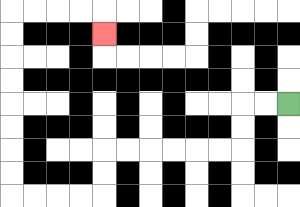{'start': '[12, 4]', 'end': '[4, 1]', 'path_directions': 'L,L,D,D,L,L,L,L,L,L,D,D,L,L,L,L,U,U,U,U,U,U,U,U,R,R,R,R,D', 'path_coordinates': '[[12, 4], [11, 4], [10, 4], [10, 5], [10, 6], [9, 6], [8, 6], [7, 6], [6, 6], [5, 6], [4, 6], [4, 7], [4, 8], [3, 8], [2, 8], [1, 8], [0, 8], [0, 7], [0, 6], [0, 5], [0, 4], [0, 3], [0, 2], [0, 1], [0, 0], [1, 0], [2, 0], [3, 0], [4, 0], [4, 1]]'}